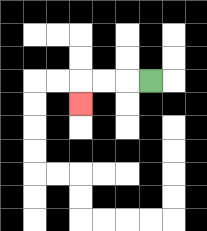{'start': '[6, 3]', 'end': '[3, 4]', 'path_directions': 'L,L,L,D', 'path_coordinates': '[[6, 3], [5, 3], [4, 3], [3, 3], [3, 4]]'}